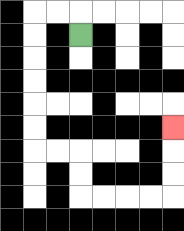{'start': '[3, 1]', 'end': '[7, 5]', 'path_directions': 'U,L,L,D,D,D,D,D,D,R,R,D,D,R,R,R,R,U,U,U', 'path_coordinates': '[[3, 1], [3, 0], [2, 0], [1, 0], [1, 1], [1, 2], [1, 3], [1, 4], [1, 5], [1, 6], [2, 6], [3, 6], [3, 7], [3, 8], [4, 8], [5, 8], [6, 8], [7, 8], [7, 7], [7, 6], [7, 5]]'}